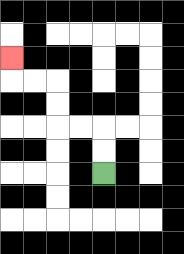{'start': '[4, 7]', 'end': '[0, 2]', 'path_directions': 'U,U,L,L,U,U,L,L,U', 'path_coordinates': '[[4, 7], [4, 6], [4, 5], [3, 5], [2, 5], [2, 4], [2, 3], [1, 3], [0, 3], [0, 2]]'}